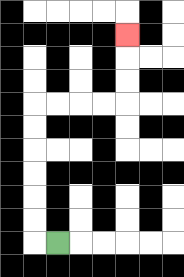{'start': '[2, 10]', 'end': '[5, 1]', 'path_directions': 'L,U,U,U,U,U,U,R,R,R,R,U,U,U', 'path_coordinates': '[[2, 10], [1, 10], [1, 9], [1, 8], [1, 7], [1, 6], [1, 5], [1, 4], [2, 4], [3, 4], [4, 4], [5, 4], [5, 3], [5, 2], [5, 1]]'}